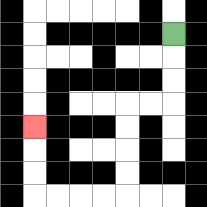{'start': '[7, 1]', 'end': '[1, 5]', 'path_directions': 'D,D,D,L,L,D,D,D,D,L,L,L,L,U,U,U', 'path_coordinates': '[[7, 1], [7, 2], [7, 3], [7, 4], [6, 4], [5, 4], [5, 5], [5, 6], [5, 7], [5, 8], [4, 8], [3, 8], [2, 8], [1, 8], [1, 7], [1, 6], [1, 5]]'}